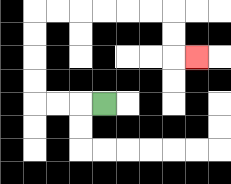{'start': '[4, 4]', 'end': '[8, 2]', 'path_directions': 'L,L,L,U,U,U,U,R,R,R,R,R,R,D,D,R', 'path_coordinates': '[[4, 4], [3, 4], [2, 4], [1, 4], [1, 3], [1, 2], [1, 1], [1, 0], [2, 0], [3, 0], [4, 0], [5, 0], [6, 0], [7, 0], [7, 1], [7, 2], [8, 2]]'}